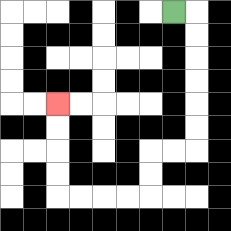{'start': '[7, 0]', 'end': '[2, 4]', 'path_directions': 'R,D,D,D,D,D,D,L,L,D,D,L,L,L,L,U,U,U,U', 'path_coordinates': '[[7, 0], [8, 0], [8, 1], [8, 2], [8, 3], [8, 4], [8, 5], [8, 6], [7, 6], [6, 6], [6, 7], [6, 8], [5, 8], [4, 8], [3, 8], [2, 8], [2, 7], [2, 6], [2, 5], [2, 4]]'}